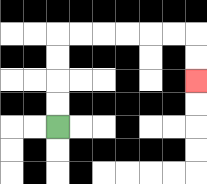{'start': '[2, 5]', 'end': '[8, 3]', 'path_directions': 'U,U,U,U,R,R,R,R,R,R,D,D', 'path_coordinates': '[[2, 5], [2, 4], [2, 3], [2, 2], [2, 1], [3, 1], [4, 1], [5, 1], [6, 1], [7, 1], [8, 1], [8, 2], [8, 3]]'}